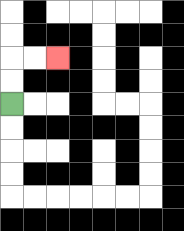{'start': '[0, 4]', 'end': '[2, 2]', 'path_directions': 'U,U,R,R', 'path_coordinates': '[[0, 4], [0, 3], [0, 2], [1, 2], [2, 2]]'}